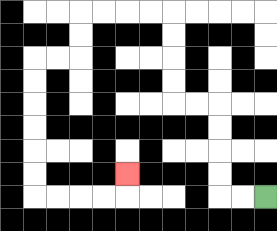{'start': '[11, 8]', 'end': '[5, 7]', 'path_directions': 'L,L,U,U,U,U,L,L,U,U,U,U,L,L,L,L,D,D,L,L,D,D,D,D,D,D,R,R,R,R,U', 'path_coordinates': '[[11, 8], [10, 8], [9, 8], [9, 7], [9, 6], [9, 5], [9, 4], [8, 4], [7, 4], [7, 3], [7, 2], [7, 1], [7, 0], [6, 0], [5, 0], [4, 0], [3, 0], [3, 1], [3, 2], [2, 2], [1, 2], [1, 3], [1, 4], [1, 5], [1, 6], [1, 7], [1, 8], [2, 8], [3, 8], [4, 8], [5, 8], [5, 7]]'}